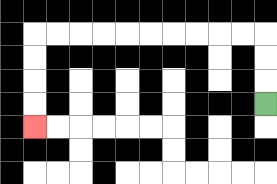{'start': '[11, 4]', 'end': '[1, 5]', 'path_directions': 'U,U,U,L,L,L,L,L,L,L,L,L,L,D,D,D,D', 'path_coordinates': '[[11, 4], [11, 3], [11, 2], [11, 1], [10, 1], [9, 1], [8, 1], [7, 1], [6, 1], [5, 1], [4, 1], [3, 1], [2, 1], [1, 1], [1, 2], [1, 3], [1, 4], [1, 5]]'}